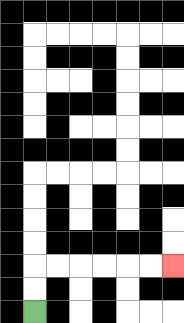{'start': '[1, 13]', 'end': '[7, 11]', 'path_directions': 'U,U,R,R,R,R,R,R', 'path_coordinates': '[[1, 13], [1, 12], [1, 11], [2, 11], [3, 11], [4, 11], [5, 11], [6, 11], [7, 11]]'}